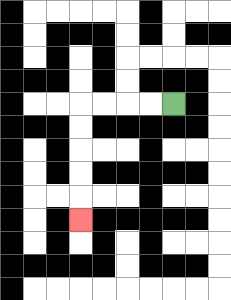{'start': '[7, 4]', 'end': '[3, 9]', 'path_directions': 'L,L,L,L,D,D,D,D,D', 'path_coordinates': '[[7, 4], [6, 4], [5, 4], [4, 4], [3, 4], [3, 5], [3, 6], [3, 7], [3, 8], [3, 9]]'}